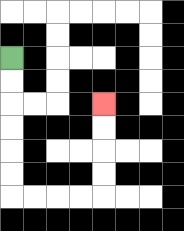{'start': '[0, 2]', 'end': '[4, 4]', 'path_directions': 'D,D,D,D,D,D,R,R,R,R,U,U,U,U', 'path_coordinates': '[[0, 2], [0, 3], [0, 4], [0, 5], [0, 6], [0, 7], [0, 8], [1, 8], [2, 8], [3, 8], [4, 8], [4, 7], [4, 6], [4, 5], [4, 4]]'}